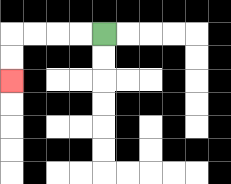{'start': '[4, 1]', 'end': '[0, 3]', 'path_directions': 'L,L,L,L,D,D', 'path_coordinates': '[[4, 1], [3, 1], [2, 1], [1, 1], [0, 1], [0, 2], [0, 3]]'}